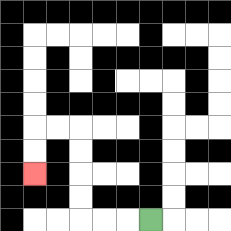{'start': '[6, 9]', 'end': '[1, 7]', 'path_directions': 'L,L,L,U,U,U,U,L,L,D,D', 'path_coordinates': '[[6, 9], [5, 9], [4, 9], [3, 9], [3, 8], [3, 7], [3, 6], [3, 5], [2, 5], [1, 5], [1, 6], [1, 7]]'}